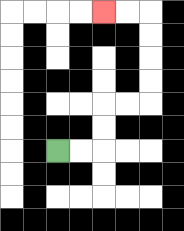{'start': '[2, 6]', 'end': '[4, 0]', 'path_directions': 'R,R,U,U,R,R,U,U,U,U,L,L', 'path_coordinates': '[[2, 6], [3, 6], [4, 6], [4, 5], [4, 4], [5, 4], [6, 4], [6, 3], [6, 2], [6, 1], [6, 0], [5, 0], [4, 0]]'}